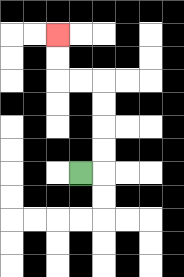{'start': '[3, 7]', 'end': '[2, 1]', 'path_directions': 'R,U,U,U,U,L,L,U,U', 'path_coordinates': '[[3, 7], [4, 7], [4, 6], [4, 5], [4, 4], [4, 3], [3, 3], [2, 3], [2, 2], [2, 1]]'}